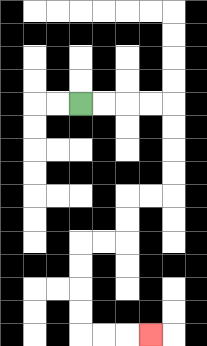{'start': '[3, 4]', 'end': '[6, 14]', 'path_directions': 'R,R,R,R,D,D,D,D,L,L,D,D,L,L,D,D,D,D,R,R,R', 'path_coordinates': '[[3, 4], [4, 4], [5, 4], [6, 4], [7, 4], [7, 5], [7, 6], [7, 7], [7, 8], [6, 8], [5, 8], [5, 9], [5, 10], [4, 10], [3, 10], [3, 11], [3, 12], [3, 13], [3, 14], [4, 14], [5, 14], [6, 14]]'}